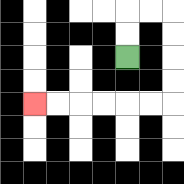{'start': '[5, 2]', 'end': '[1, 4]', 'path_directions': 'U,U,R,R,D,D,D,D,L,L,L,L,L,L', 'path_coordinates': '[[5, 2], [5, 1], [5, 0], [6, 0], [7, 0], [7, 1], [7, 2], [7, 3], [7, 4], [6, 4], [5, 4], [4, 4], [3, 4], [2, 4], [1, 4]]'}